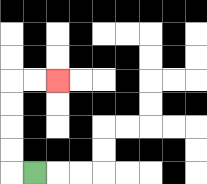{'start': '[1, 7]', 'end': '[2, 3]', 'path_directions': 'L,U,U,U,U,R,R', 'path_coordinates': '[[1, 7], [0, 7], [0, 6], [0, 5], [0, 4], [0, 3], [1, 3], [2, 3]]'}